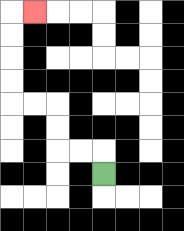{'start': '[4, 7]', 'end': '[1, 0]', 'path_directions': 'U,L,L,U,U,L,L,U,U,U,U,R', 'path_coordinates': '[[4, 7], [4, 6], [3, 6], [2, 6], [2, 5], [2, 4], [1, 4], [0, 4], [0, 3], [0, 2], [0, 1], [0, 0], [1, 0]]'}